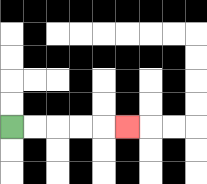{'start': '[0, 5]', 'end': '[5, 5]', 'path_directions': 'R,R,R,R,R', 'path_coordinates': '[[0, 5], [1, 5], [2, 5], [3, 5], [4, 5], [5, 5]]'}